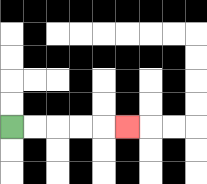{'start': '[0, 5]', 'end': '[5, 5]', 'path_directions': 'R,R,R,R,R', 'path_coordinates': '[[0, 5], [1, 5], [2, 5], [3, 5], [4, 5], [5, 5]]'}